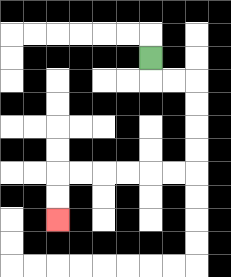{'start': '[6, 2]', 'end': '[2, 9]', 'path_directions': 'D,R,R,D,D,D,D,L,L,L,L,L,L,D,D', 'path_coordinates': '[[6, 2], [6, 3], [7, 3], [8, 3], [8, 4], [8, 5], [8, 6], [8, 7], [7, 7], [6, 7], [5, 7], [4, 7], [3, 7], [2, 7], [2, 8], [2, 9]]'}